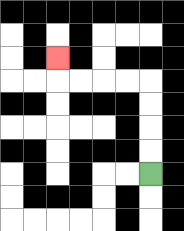{'start': '[6, 7]', 'end': '[2, 2]', 'path_directions': 'U,U,U,U,L,L,L,L,U', 'path_coordinates': '[[6, 7], [6, 6], [6, 5], [6, 4], [6, 3], [5, 3], [4, 3], [3, 3], [2, 3], [2, 2]]'}